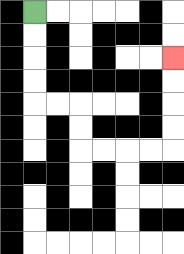{'start': '[1, 0]', 'end': '[7, 2]', 'path_directions': 'D,D,D,D,R,R,D,D,R,R,R,R,U,U,U,U', 'path_coordinates': '[[1, 0], [1, 1], [1, 2], [1, 3], [1, 4], [2, 4], [3, 4], [3, 5], [3, 6], [4, 6], [5, 6], [6, 6], [7, 6], [7, 5], [7, 4], [7, 3], [7, 2]]'}